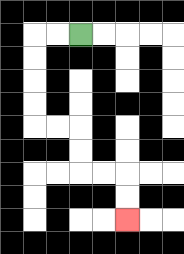{'start': '[3, 1]', 'end': '[5, 9]', 'path_directions': 'L,L,D,D,D,D,R,R,D,D,R,R,D,D', 'path_coordinates': '[[3, 1], [2, 1], [1, 1], [1, 2], [1, 3], [1, 4], [1, 5], [2, 5], [3, 5], [3, 6], [3, 7], [4, 7], [5, 7], [5, 8], [5, 9]]'}